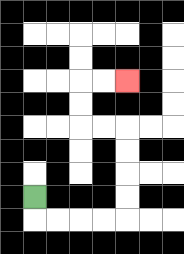{'start': '[1, 8]', 'end': '[5, 3]', 'path_directions': 'D,R,R,R,R,U,U,U,U,L,L,U,U,R,R', 'path_coordinates': '[[1, 8], [1, 9], [2, 9], [3, 9], [4, 9], [5, 9], [5, 8], [5, 7], [5, 6], [5, 5], [4, 5], [3, 5], [3, 4], [3, 3], [4, 3], [5, 3]]'}